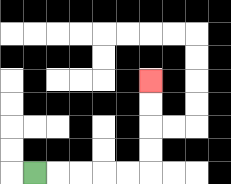{'start': '[1, 7]', 'end': '[6, 3]', 'path_directions': 'R,R,R,R,R,U,U,U,U', 'path_coordinates': '[[1, 7], [2, 7], [3, 7], [4, 7], [5, 7], [6, 7], [6, 6], [6, 5], [6, 4], [6, 3]]'}